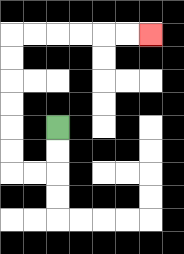{'start': '[2, 5]', 'end': '[6, 1]', 'path_directions': 'D,D,L,L,U,U,U,U,U,U,R,R,R,R,R,R', 'path_coordinates': '[[2, 5], [2, 6], [2, 7], [1, 7], [0, 7], [0, 6], [0, 5], [0, 4], [0, 3], [0, 2], [0, 1], [1, 1], [2, 1], [3, 1], [4, 1], [5, 1], [6, 1]]'}